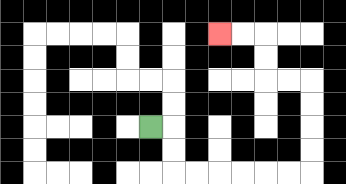{'start': '[6, 5]', 'end': '[9, 1]', 'path_directions': 'R,D,D,R,R,R,R,R,R,U,U,U,U,L,L,U,U,L,L', 'path_coordinates': '[[6, 5], [7, 5], [7, 6], [7, 7], [8, 7], [9, 7], [10, 7], [11, 7], [12, 7], [13, 7], [13, 6], [13, 5], [13, 4], [13, 3], [12, 3], [11, 3], [11, 2], [11, 1], [10, 1], [9, 1]]'}